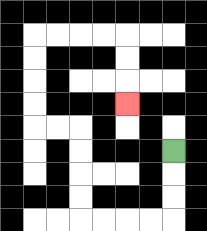{'start': '[7, 6]', 'end': '[5, 4]', 'path_directions': 'D,D,D,L,L,L,L,U,U,U,U,L,L,U,U,U,U,R,R,R,R,D,D,D', 'path_coordinates': '[[7, 6], [7, 7], [7, 8], [7, 9], [6, 9], [5, 9], [4, 9], [3, 9], [3, 8], [3, 7], [3, 6], [3, 5], [2, 5], [1, 5], [1, 4], [1, 3], [1, 2], [1, 1], [2, 1], [3, 1], [4, 1], [5, 1], [5, 2], [5, 3], [5, 4]]'}